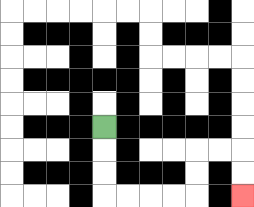{'start': '[4, 5]', 'end': '[10, 8]', 'path_directions': 'D,D,D,R,R,R,R,U,U,R,R,D,D', 'path_coordinates': '[[4, 5], [4, 6], [4, 7], [4, 8], [5, 8], [6, 8], [7, 8], [8, 8], [8, 7], [8, 6], [9, 6], [10, 6], [10, 7], [10, 8]]'}